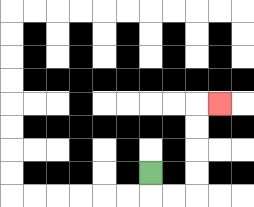{'start': '[6, 7]', 'end': '[9, 4]', 'path_directions': 'D,R,R,U,U,U,U,R', 'path_coordinates': '[[6, 7], [6, 8], [7, 8], [8, 8], [8, 7], [8, 6], [8, 5], [8, 4], [9, 4]]'}